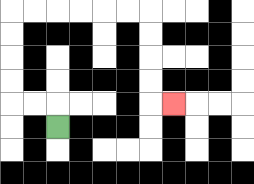{'start': '[2, 5]', 'end': '[7, 4]', 'path_directions': 'U,L,L,U,U,U,U,R,R,R,R,R,R,D,D,D,D,R', 'path_coordinates': '[[2, 5], [2, 4], [1, 4], [0, 4], [0, 3], [0, 2], [0, 1], [0, 0], [1, 0], [2, 0], [3, 0], [4, 0], [5, 0], [6, 0], [6, 1], [6, 2], [6, 3], [6, 4], [7, 4]]'}